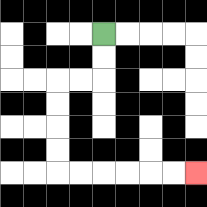{'start': '[4, 1]', 'end': '[8, 7]', 'path_directions': 'D,D,L,L,D,D,D,D,R,R,R,R,R,R', 'path_coordinates': '[[4, 1], [4, 2], [4, 3], [3, 3], [2, 3], [2, 4], [2, 5], [2, 6], [2, 7], [3, 7], [4, 7], [5, 7], [6, 7], [7, 7], [8, 7]]'}